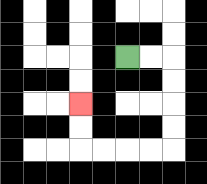{'start': '[5, 2]', 'end': '[3, 4]', 'path_directions': 'R,R,D,D,D,D,L,L,L,L,U,U', 'path_coordinates': '[[5, 2], [6, 2], [7, 2], [7, 3], [7, 4], [7, 5], [7, 6], [6, 6], [5, 6], [4, 6], [3, 6], [3, 5], [3, 4]]'}